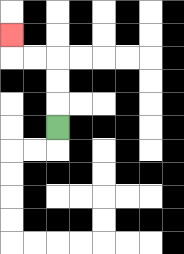{'start': '[2, 5]', 'end': '[0, 1]', 'path_directions': 'U,U,U,L,L,U', 'path_coordinates': '[[2, 5], [2, 4], [2, 3], [2, 2], [1, 2], [0, 2], [0, 1]]'}